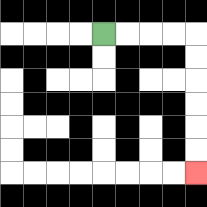{'start': '[4, 1]', 'end': '[8, 7]', 'path_directions': 'R,R,R,R,D,D,D,D,D,D', 'path_coordinates': '[[4, 1], [5, 1], [6, 1], [7, 1], [8, 1], [8, 2], [8, 3], [8, 4], [8, 5], [8, 6], [8, 7]]'}